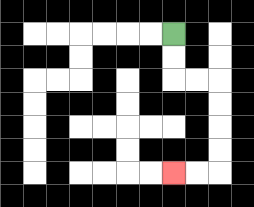{'start': '[7, 1]', 'end': '[7, 7]', 'path_directions': 'D,D,R,R,D,D,D,D,L,L', 'path_coordinates': '[[7, 1], [7, 2], [7, 3], [8, 3], [9, 3], [9, 4], [9, 5], [9, 6], [9, 7], [8, 7], [7, 7]]'}